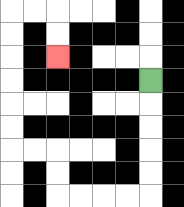{'start': '[6, 3]', 'end': '[2, 2]', 'path_directions': 'D,D,D,D,D,L,L,L,L,U,U,L,L,U,U,U,U,U,U,R,R,D,D', 'path_coordinates': '[[6, 3], [6, 4], [6, 5], [6, 6], [6, 7], [6, 8], [5, 8], [4, 8], [3, 8], [2, 8], [2, 7], [2, 6], [1, 6], [0, 6], [0, 5], [0, 4], [0, 3], [0, 2], [0, 1], [0, 0], [1, 0], [2, 0], [2, 1], [2, 2]]'}